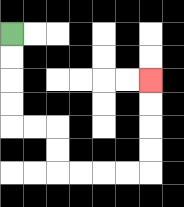{'start': '[0, 1]', 'end': '[6, 3]', 'path_directions': 'D,D,D,D,R,R,D,D,R,R,R,R,U,U,U,U', 'path_coordinates': '[[0, 1], [0, 2], [0, 3], [0, 4], [0, 5], [1, 5], [2, 5], [2, 6], [2, 7], [3, 7], [4, 7], [5, 7], [6, 7], [6, 6], [6, 5], [6, 4], [6, 3]]'}